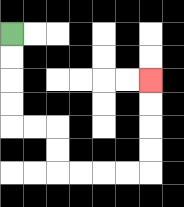{'start': '[0, 1]', 'end': '[6, 3]', 'path_directions': 'D,D,D,D,R,R,D,D,R,R,R,R,U,U,U,U', 'path_coordinates': '[[0, 1], [0, 2], [0, 3], [0, 4], [0, 5], [1, 5], [2, 5], [2, 6], [2, 7], [3, 7], [4, 7], [5, 7], [6, 7], [6, 6], [6, 5], [6, 4], [6, 3]]'}